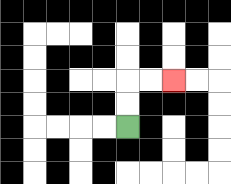{'start': '[5, 5]', 'end': '[7, 3]', 'path_directions': 'U,U,R,R', 'path_coordinates': '[[5, 5], [5, 4], [5, 3], [6, 3], [7, 3]]'}